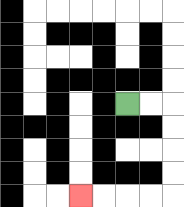{'start': '[5, 4]', 'end': '[3, 8]', 'path_directions': 'R,R,D,D,D,D,L,L,L,L', 'path_coordinates': '[[5, 4], [6, 4], [7, 4], [7, 5], [7, 6], [7, 7], [7, 8], [6, 8], [5, 8], [4, 8], [3, 8]]'}